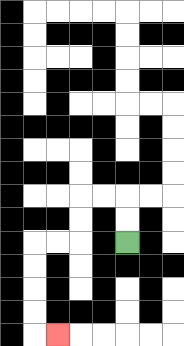{'start': '[5, 10]', 'end': '[2, 14]', 'path_directions': 'U,U,L,L,D,D,L,L,D,D,D,D,R', 'path_coordinates': '[[5, 10], [5, 9], [5, 8], [4, 8], [3, 8], [3, 9], [3, 10], [2, 10], [1, 10], [1, 11], [1, 12], [1, 13], [1, 14], [2, 14]]'}